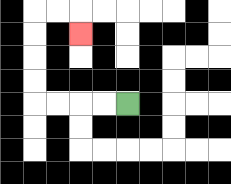{'start': '[5, 4]', 'end': '[3, 1]', 'path_directions': 'L,L,L,L,U,U,U,U,R,R,D', 'path_coordinates': '[[5, 4], [4, 4], [3, 4], [2, 4], [1, 4], [1, 3], [1, 2], [1, 1], [1, 0], [2, 0], [3, 0], [3, 1]]'}